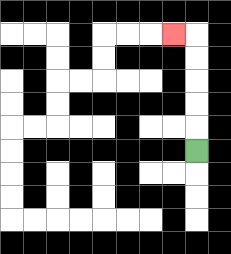{'start': '[8, 6]', 'end': '[7, 1]', 'path_directions': 'U,U,U,U,U,L', 'path_coordinates': '[[8, 6], [8, 5], [8, 4], [8, 3], [8, 2], [8, 1], [7, 1]]'}